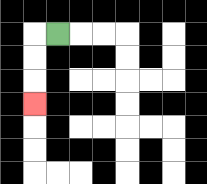{'start': '[2, 1]', 'end': '[1, 4]', 'path_directions': 'L,D,D,D', 'path_coordinates': '[[2, 1], [1, 1], [1, 2], [1, 3], [1, 4]]'}